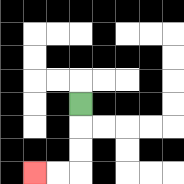{'start': '[3, 4]', 'end': '[1, 7]', 'path_directions': 'D,D,D,L,L', 'path_coordinates': '[[3, 4], [3, 5], [3, 6], [3, 7], [2, 7], [1, 7]]'}